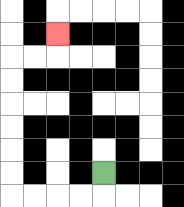{'start': '[4, 7]', 'end': '[2, 1]', 'path_directions': 'D,L,L,L,L,U,U,U,U,U,U,R,R,U', 'path_coordinates': '[[4, 7], [4, 8], [3, 8], [2, 8], [1, 8], [0, 8], [0, 7], [0, 6], [0, 5], [0, 4], [0, 3], [0, 2], [1, 2], [2, 2], [2, 1]]'}